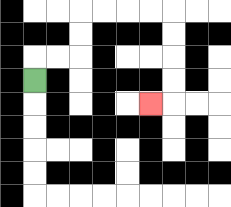{'start': '[1, 3]', 'end': '[6, 4]', 'path_directions': 'U,R,R,U,U,R,R,R,R,D,D,D,D,L', 'path_coordinates': '[[1, 3], [1, 2], [2, 2], [3, 2], [3, 1], [3, 0], [4, 0], [5, 0], [6, 0], [7, 0], [7, 1], [7, 2], [7, 3], [7, 4], [6, 4]]'}